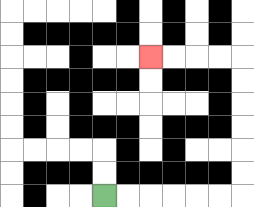{'start': '[4, 8]', 'end': '[6, 2]', 'path_directions': 'R,R,R,R,R,R,U,U,U,U,U,U,L,L,L,L', 'path_coordinates': '[[4, 8], [5, 8], [6, 8], [7, 8], [8, 8], [9, 8], [10, 8], [10, 7], [10, 6], [10, 5], [10, 4], [10, 3], [10, 2], [9, 2], [8, 2], [7, 2], [6, 2]]'}